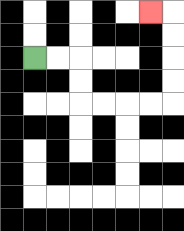{'start': '[1, 2]', 'end': '[6, 0]', 'path_directions': 'R,R,D,D,R,R,R,R,U,U,U,U,L', 'path_coordinates': '[[1, 2], [2, 2], [3, 2], [3, 3], [3, 4], [4, 4], [5, 4], [6, 4], [7, 4], [7, 3], [7, 2], [7, 1], [7, 0], [6, 0]]'}